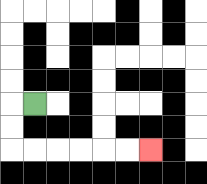{'start': '[1, 4]', 'end': '[6, 6]', 'path_directions': 'L,D,D,R,R,R,R,R,R', 'path_coordinates': '[[1, 4], [0, 4], [0, 5], [0, 6], [1, 6], [2, 6], [3, 6], [4, 6], [5, 6], [6, 6]]'}